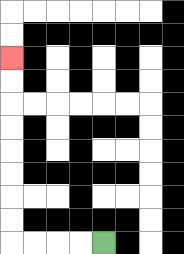{'start': '[4, 10]', 'end': '[0, 2]', 'path_directions': 'L,L,L,L,U,U,U,U,U,U,U,U', 'path_coordinates': '[[4, 10], [3, 10], [2, 10], [1, 10], [0, 10], [0, 9], [0, 8], [0, 7], [0, 6], [0, 5], [0, 4], [0, 3], [0, 2]]'}